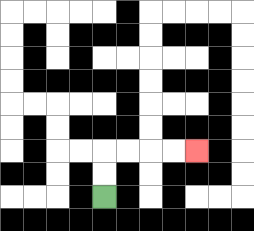{'start': '[4, 8]', 'end': '[8, 6]', 'path_directions': 'U,U,R,R,R,R', 'path_coordinates': '[[4, 8], [4, 7], [4, 6], [5, 6], [6, 6], [7, 6], [8, 6]]'}